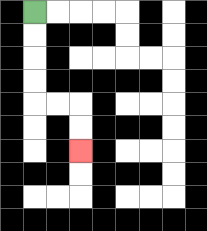{'start': '[1, 0]', 'end': '[3, 6]', 'path_directions': 'D,D,D,D,R,R,D,D', 'path_coordinates': '[[1, 0], [1, 1], [1, 2], [1, 3], [1, 4], [2, 4], [3, 4], [3, 5], [3, 6]]'}